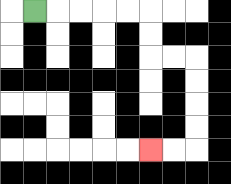{'start': '[1, 0]', 'end': '[6, 6]', 'path_directions': 'R,R,R,R,R,D,D,R,R,D,D,D,D,L,L', 'path_coordinates': '[[1, 0], [2, 0], [3, 0], [4, 0], [5, 0], [6, 0], [6, 1], [6, 2], [7, 2], [8, 2], [8, 3], [8, 4], [8, 5], [8, 6], [7, 6], [6, 6]]'}